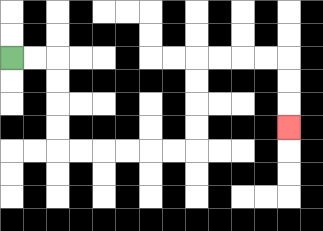{'start': '[0, 2]', 'end': '[12, 5]', 'path_directions': 'R,R,D,D,D,D,R,R,R,R,R,R,U,U,U,U,R,R,R,R,D,D,D', 'path_coordinates': '[[0, 2], [1, 2], [2, 2], [2, 3], [2, 4], [2, 5], [2, 6], [3, 6], [4, 6], [5, 6], [6, 6], [7, 6], [8, 6], [8, 5], [8, 4], [8, 3], [8, 2], [9, 2], [10, 2], [11, 2], [12, 2], [12, 3], [12, 4], [12, 5]]'}